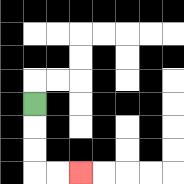{'start': '[1, 4]', 'end': '[3, 7]', 'path_directions': 'D,D,D,R,R', 'path_coordinates': '[[1, 4], [1, 5], [1, 6], [1, 7], [2, 7], [3, 7]]'}